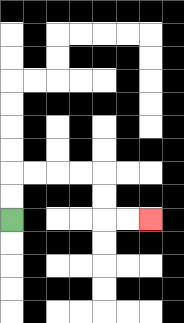{'start': '[0, 9]', 'end': '[6, 9]', 'path_directions': 'U,U,R,R,R,R,D,D,R,R', 'path_coordinates': '[[0, 9], [0, 8], [0, 7], [1, 7], [2, 7], [3, 7], [4, 7], [4, 8], [4, 9], [5, 9], [6, 9]]'}